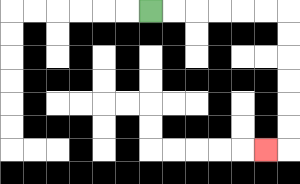{'start': '[6, 0]', 'end': '[11, 6]', 'path_directions': 'R,R,R,R,R,R,D,D,D,D,D,D,L', 'path_coordinates': '[[6, 0], [7, 0], [8, 0], [9, 0], [10, 0], [11, 0], [12, 0], [12, 1], [12, 2], [12, 3], [12, 4], [12, 5], [12, 6], [11, 6]]'}